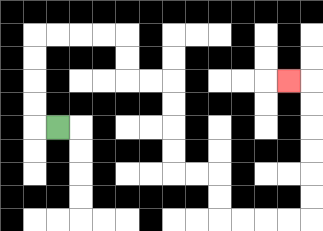{'start': '[2, 5]', 'end': '[12, 3]', 'path_directions': 'L,U,U,U,U,R,R,R,R,D,D,R,R,D,D,D,D,R,R,D,D,R,R,R,R,U,U,U,U,U,U,L', 'path_coordinates': '[[2, 5], [1, 5], [1, 4], [1, 3], [1, 2], [1, 1], [2, 1], [3, 1], [4, 1], [5, 1], [5, 2], [5, 3], [6, 3], [7, 3], [7, 4], [7, 5], [7, 6], [7, 7], [8, 7], [9, 7], [9, 8], [9, 9], [10, 9], [11, 9], [12, 9], [13, 9], [13, 8], [13, 7], [13, 6], [13, 5], [13, 4], [13, 3], [12, 3]]'}